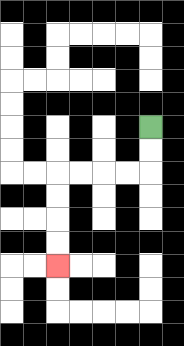{'start': '[6, 5]', 'end': '[2, 11]', 'path_directions': 'D,D,L,L,L,L,D,D,D,D', 'path_coordinates': '[[6, 5], [6, 6], [6, 7], [5, 7], [4, 7], [3, 7], [2, 7], [2, 8], [2, 9], [2, 10], [2, 11]]'}